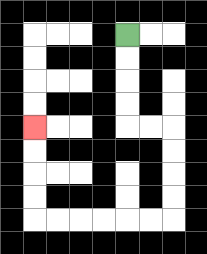{'start': '[5, 1]', 'end': '[1, 5]', 'path_directions': 'D,D,D,D,R,R,D,D,D,D,L,L,L,L,L,L,U,U,U,U', 'path_coordinates': '[[5, 1], [5, 2], [5, 3], [5, 4], [5, 5], [6, 5], [7, 5], [7, 6], [7, 7], [7, 8], [7, 9], [6, 9], [5, 9], [4, 9], [3, 9], [2, 9], [1, 9], [1, 8], [1, 7], [1, 6], [1, 5]]'}